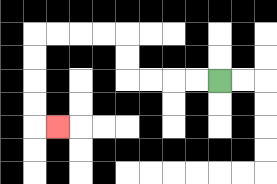{'start': '[9, 3]', 'end': '[2, 5]', 'path_directions': 'L,L,L,L,U,U,L,L,L,L,D,D,D,D,R', 'path_coordinates': '[[9, 3], [8, 3], [7, 3], [6, 3], [5, 3], [5, 2], [5, 1], [4, 1], [3, 1], [2, 1], [1, 1], [1, 2], [1, 3], [1, 4], [1, 5], [2, 5]]'}